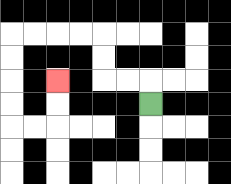{'start': '[6, 4]', 'end': '[2, 3]', 'path_directions': 'U,L,L,U,U,L,L,L,L,D,D,D,D,R,R,U,U', 'path_coordinates': '[[6, 4], [6, 3], [5, 3], [4, 3], [4, 2], [4, 1], [3, 1], [2, 1], [1, 1], [0, 1], [0, 2], [0, 3], [0, 4], [0, 5], [1, 5], [2, 5], [2, 4], [2, 3]]'}